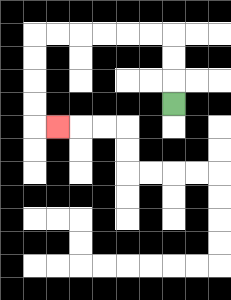{'start': '[7, 4]', 'end': '[2, 5]', 'path_directions': 'U,U,U,L,L,L,L,L,L,D,D,D,D,R', 'path_coordinates': '[[7, 4], [7, 3], [7, 2], [7, 1], [6, 1], [5, 1], [4, 1], [3, 1], [2, 1], [1, 1], [1, 2], [1, 3], [1, 4], [1, 5], [2, 5]]'}